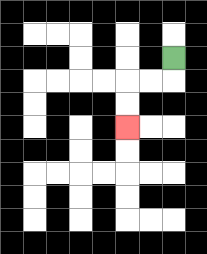{'start': '[7, 2]', 'end': '[5, 5]', 'path_directions': 'D,L,L,D,D', 'path_coordinates': '[[7, 2], [7, 3], [6, 3], [5, 3], [5, 4], [5, 5]]'}